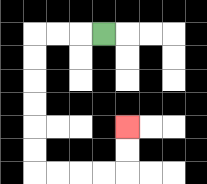{'start': '[4, 1]', 'end': '[5, 5]', 'path_directions': 'L,L,L,D,D,D,D,D,D,R,R,R,R,U,U', 'path_coordinates': '[[4, 1], [3, 1], [2, 1], [1, 1], [1, 2], [1, 3], [1, 4], [1, 5], [1, 6], [1, 7], [2, 7], [3, 7], [4, 7], [5, 7], [5, 6], [5, 5]]'}